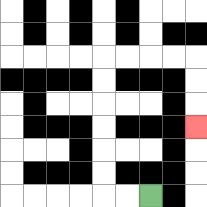{'start': '[6, 8]', 'end': '[8, 5]', 'path_directions': 'L,L,U,U,U,U,U,U,R,R,R,R,D,D,D', 'path_coordinates': '[[6, 8], [5, 8], [4, 8], [4, 7], [4, 6], [4, 5], [4, 4], [4, 3], [4, 2], [5, 2], [6, 2], [7, 2], [8, 2], [8, 3], [8, 4], [8, 5]]'}